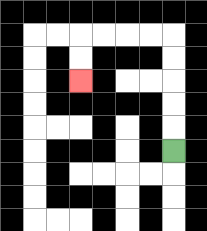{'start': '[7, 6]', 'end': '[3, 3]', 'path_directions': 'U,U,U,U,U,L,L,L,L,D,D', 'path_coordinates': '[[7, 6], [7, 5], [7, 4], [7, 3], [7, 2], [7, 1], [6, 1], [5, 1], [4, 1], [3, 1], [3, 2], [3, 3]]'}